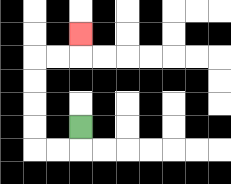{'start': '[3, 5]', 'end': '[3, 1]', 'path_directions': 'D,L,L,U,U,U,U,R,R,U', 'path_coordinates': '[[3, 5], [3, 6], [2, 6], [1, 6], [1, 5], [1, 4], [1, 3], [1, 2], [2, 2], [3, 2], [3, 1]]'}